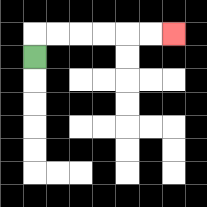{'start': '[1, 2]', 'end': '[7, 1]', 'path_directions': 'U,R,R,R,R,R,R', 'path_coordinates': '[[1, 2], [1, 1], [2, 1], [3, 1], [4, 1], [5, 1], [6, 1], [7, 1]]'}